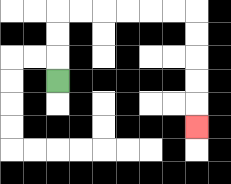{'start': '[2, 3]', 'end': '[8, 5]', 'path_directions': 'U,U,U,R,R,R,R,R,R,D,D,D,D,D', 'path_coordinates': '[[2, 3], [2, 2], [2, 1], [2, 0], [3, 0], [4, 0], [5, 0], [6, 0], [7, 0], [8, 0], [8, 1], [8, 2], [8, 3], [8, 4], [8, 5]]'}